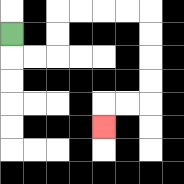{'start': '[0, 1]', 'end': '[4, 5]', 'path_directions': 'D,R,R,U,U,R,R,R,R,D,D,D,D,L,L,D', 'path_coordinates': '[[0, 1], [0, 2], [1, 2], [2, 2], [2, 1], [2, 0], [3, 0], [4, 0], [5, 0], [6, 0], [6, 1], [6, 2], [6, 3], [6, 4], [5, 4], [4, 4], [4, 5]]'}